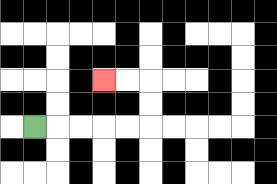{'start': '[1, 5]', 'end': '[4, 3]', 'path_directions': 'R,R,R,R,R,U,U,L,L', 'path_coordinates': '[[1, 5], [2, 5], [3, 5], [4, 5], [5, 5], [6, 5], [6, 4], [6, 3], [5, 3], [4, 3]]'}